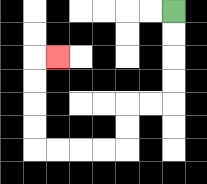{'start': '[7, 0]', 'end': '[2, 2]', 'path_directions': 'D,D,D,D,L,L,D,D,L,L,L,L,U,U,U,U,R', 'path_coordinates': '[[7, 0], [7, 1], [7, 2], [7, 3], [7, 4], [6, 4], [5, 4], [5, 5], [5, 6], [4, 6], [3, 6], [2, 6], [1, 6], [1, 5], [1, 4], [1, 3], [1, 2], [2, 2]]'}